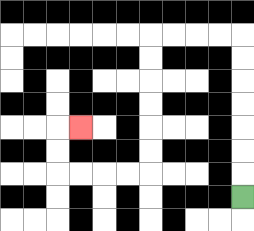{'start': '[10, 8]', 'end': '[3, 5]', 'path_directions': 'U,U,U,U,U,U,U,L,L,L,L,D,D,D,D,D,D,L,L,L,L,U,U,R', 'path_coordinates': '[[10, 8], [10, 7], [10, 6], [10, 5], [10, 4], [10, 3], [10, 2], [10, 1], [9, 1], [8, 1], [7, 1], [6, 1], [6, 2], [6, 3], [6, 4], [6, 5], [6, 6], [6, 7], [5, 7], [4, 7], [3, 7], [2, 7], [2, 6], [2, 5], [3, 5]]'}